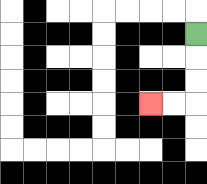{'start': '[8, 1]', 'end': '[6, 4]', 'path_directions': 'D,D,D,L,L', 'path_coordinates': '[[8, 1], [8, 2], [8, 3], [8, 4], [7, 4], [6, 4]]'}